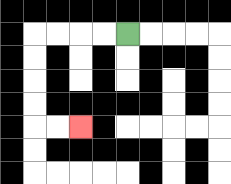{'start': '[5, 1]', 'end': '[3, 5]', 'path_directions': 'L,L,L,L,D,D,D,D,R,R', 'path_coordinates': '[[5, 1], [4, 1], [3, 1], [2, 1], [1, 1], [1, 2], [1, 3], [1, 4], [1, 5], [2, 5], [3, 5]]'}